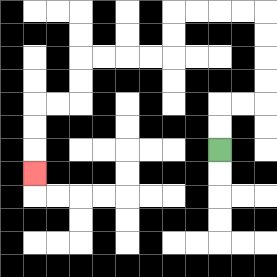{'start': '[9, 6]', 'end': '[1, 7]', 'path_directions': 'U,U,R,R,U,U,U,U,L,L,L,L,D,D,L,L,L,L,D,D,L,L,D,D,D', 'path_coordinates': '[[9, 6], [9, 5], [9, 4], [10, 4], [11, 4], [11, 3], [11, 2], [11, 1], [11, 0], [10, 0], [9, 0], [8, 0], [7, 0], [7, 1], [7, 2], [6, 2], [5, 2], [4, 2], [3, 2], [3, 3], [3, 4], [2, 4], [1, 4], [1, 5], [1, 6], [1, 7]]'}